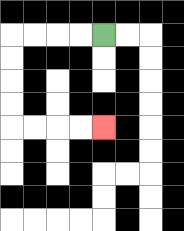{'start': '[4, 1]', 'end': '[4, 5]', 'path_directions': 'L,L,L,L,D,D,D,D,R,R,R,R', 'path_coordinates': '[[4, 1], [3, 1], [2, 1], [1, 1], [0, 1], [0, 2], [0, 3], [0, 4], [0, 5], [1, 5], [2, 5], [3, 5], [4, 5]]'}